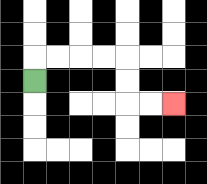{'start': '[1, 3]', 'end': '[7, 4]', 'path_directions': 'U,R,R,R,R,D,D,R,R', 'path_coordinates': '[[1, 3], [1, 2], [2, 2], [3, 2], [4, 2], [5, 2], [5, 3], [5, 4], [6, 4], [7, 4]]'}